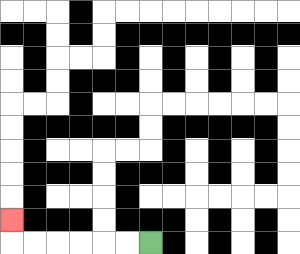{'start': '[6, 10]', 'end': '[0, 9]', 'path_directions': 'L,L,L,L,L,L,U', 'path_coordinates': '[[6, 10], [5, 10], [4, 10], [3, 10], [2, 10], [1, 10], [0, 10], [0, 9]]'}